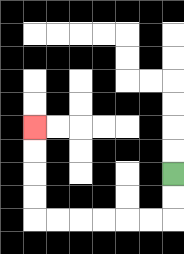{'start': '[7, 7]', 'end': '[1, 5]', 'path_directions': 'D,D,L,L,L,L,L,L,U,U,U,U', 'path_coordinates': '[[7, 7], [7, 8], [7, 9], [6, 9], [5, 9], [4, 9], [3, 9], [2, 9], [1, 9], [1, 8], [1, 7], [1, 6], [1, 5]]'}